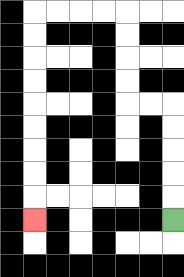{'start': '[7, 9]', 'end': '[1, 9]', 'path_directions': 'U,U,U,U,U,L,L,U,U,U,U,L,L,L,L,D,D,D,D,D,D,D,D,D', 'path_coordinates': '[[7, 9], [7, 8], [7, 7], [7, 6], [7, 5], [7, 4], [6, 4], [5, 4], [5, 3], [5, 2], [5, 1], [5, 0], [4, 0], [3, 0], [2, 0], [1, 0], [1, 1], [1, 2], [1, 3], [1, 4], [1, 5], [1, 6], [1, 7], [1, 8], [1, 9]]'}